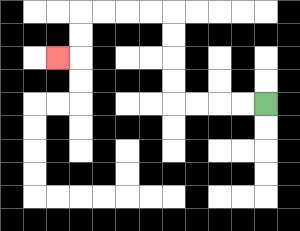{'start': '[11, 4]', 'end': '[2, 2]', 'path_directions': 'L,L,L,L,U,U,U,U,L,L,L,L,D,D,L', 'path_coordinates': '[[11, 4], [10, 4], [9, 4], [8, 4], [7, 4], [7, 3], [7, 2], [7, 1], [7, 0], [6, 0], [5, 0], [4, 0], [3, 0], [3, 1], [3, 2], [2, 2]]'}